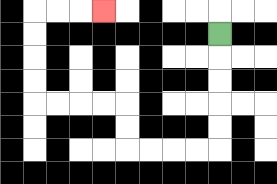{'start': '[9, 1]', 'end': '[4, 0]', 'path_directions': 'D,D,D,D,D,L,L,L,L,U,U,L,L,L,L,U,U,U,U,R,R,R', 'path_coordinates': '[[9, 1], [9, 2], [9, 3], [9, 4], [9, 5], [9, 6], [8, 6], [7, 6], [6, 6], [5, 6], [5, 5], [5, 4], [4, 4], [3, 4], [2, 4], [1, 4], [1, 3], [1, 2], [1, 1], [1, 0], [2, 0], [3, 0], [4, 0]]'}